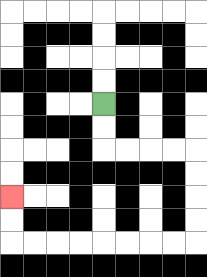{'start': '[4, 4]', 'end': '[0, 8]', 'path_directions': 'D,D,R,R,R,R,D,D,D,D,L,L,L,L,L,L,L,L,U,U', 'path_coordinates': '[[4, 4], [4, 5], [4, 6], [5, 6], [6, 6], [7, 6], [8, 6], [8, 7], [8, 8], [8, 9], [8, 10], [7, 10], [6, 10], [5, 10], [4, 10], [3, 10], [2, 10], [1, 10], [0, 10], [0, 9], [0, 8]]'}